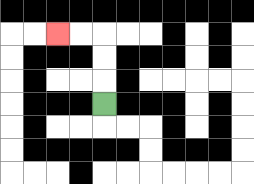{'start': '[4, 4]', 'end': '[2, 1]', 'path_directions': 'U,U,U,L,L', 'path_coordinates': '[[4, 4], [4, 3], [4, 2], [4, 1], [3, 1], [2, 1]]'}